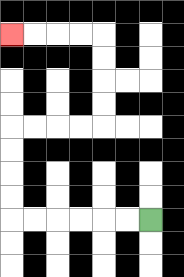{'start': '[6, 9]', 'end': '[0, 1]', 'path_directions': 'L,L,L,L,L,L,U,U,U,U,R,R,R,R,U,U,U,U,L,L,L,L', 'path_coordinates': '[[6, 9], [5, 9], [4, 9], [3, 9], [2, 9], [1, 9], [0, 9], [0, 8], [0, 7], [0, 6], [0, 5], [1, 5], [2, 5], [3, 5], [4, 5], [4, 4], [4, 3], [4, 2], [4, 1], [3, 1], [2, 1], [1, 1], [0, 1]]'}